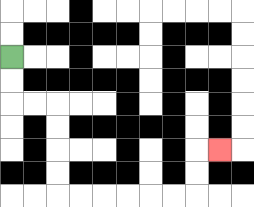{'start': '[0, 2]', 'end': '[9, 6]', 'path_directions': 'D,D,R,R,D,D,D,D,R,R,R,R,R,R,U,U,R', 'path_coordinates': '[[0, 2], [0, 3], [0, 4], [1, 4], [2, 4], [2, 5], [2, 6], [2, 7], [2, 8], [3, 8], [4, 8], [5, 8], [6, 8], [7, 8], [8, 8], [8, 7], [8, 6], [9, 6]]'}